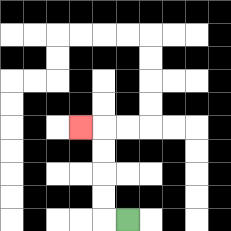{'start': '[5, 9]', 'end': '[3, 5]', 'path_directions': 'L,U,U,U,U,L', 'path_coordinates': '[[5, 9], [4, 9], [4, 8], [4, 7], [4, 6], [4, 5], [3, 5]]'}